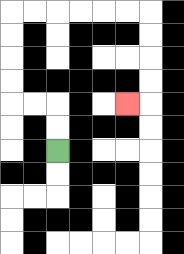{'start': '[2, 6]', 'end': '[5, 4]', 'path_directions': 'U,U,L,L,U,U,U,U,R,R,R,R,R,R,D,D,D,D,L', 'path_coordinates': '[[2, 6], [2, 5], [2, 4], [1, 4], [0, 4], [0, 3], [0, 2], [0, 1], [0, 0], [1, 0], [2, 0], [3, 0], [4, 0], [5, 0], [6, 0], [6, 1], [6, 2], [6, 3], [6, 4], [5, 4]]'}